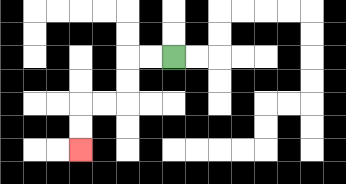{'start': '[7, 2]', 'end': '[3, 6]', 'path_directions': 'L,L,D,D,L,L,D,D', 'path_coordinates': '[[7, 2], [6, 2], [5, 2], [5, 3], [5, 4], [4, 4], [3, 4], [3, 5], [3, 6]]'}